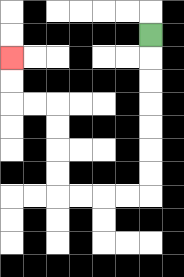{'start': '[6, 1]', 'end': '[0, 2]', 'path_directions': 'D,D,D,D,D,D,D,L,L,L,L,U,U,U,U,L,L,U,U', 'path_coordinates': '[[6, 1], [6, 2], [6, 3], [6, 4], [6, 5], [6, 6], [6, 7], [6, 8], [5, 8], [4, 8], [3, 8], [2, 8], [2, 7], [2, 6], [2, 5], [2, 4], [1, 4], [0, 4], [0, 3], [0, 2]]'}